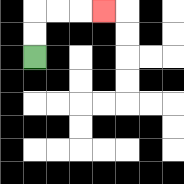{'start': '[1, 2]', 'end': '[4, 0]', 'path_directions': 'U,U,R,R,R', 'path_coordinates': '[[1, 2], [1, 1], [1, 0], [2, 0], [3, 0], [4, 0]]'}